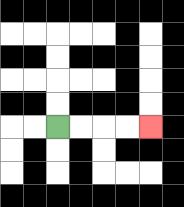{'start': '[2, 5]', 'end': '[6, 5]', 'path_directions': 'R,R,R,R', 'path_coordinates': '[[2, 5], [3, 5], [4, 5], [5, 5], [6, 5]]'}